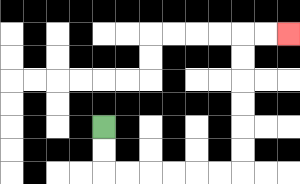{'start': '[4, 5]', 'end': '[12, 1]', 'path_directions': 'D,D,R,R,R,R,R,R,U,U,U,U,U,U,R,R', 'path_coordinates': '[[4, 5], [4, 6], [4, 7], [5, 7], [6, 7], [7, 7], [8, 7], [9, 7], [10, 7], [10, 6], [10, 5], [10, 4], [10, 3], [10, 2], [10, 1], [11, 1], [12, 1]]'}